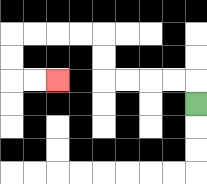{'start': '[8, 4]', 'end': '[2, 3]', 'path_directions': 'U,L,L,L,L,U,U,L,L,L,L,D,D,R,R', 'path_coordinates': '[[8, 4], [8, 3], [7, 3], [6, 3], [5, 3], [4, 3], [4, 2], [4, 1], [3, 1], [2, 1], [1, 1], [0, 1], [0, 2], [0, 3], [1, 3], [2, 3]]'}